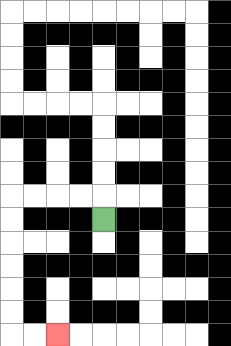{'start': '[4, 9]', 'end': '[2, 14]', 'path_directions': 'U,L,L,L,L,D,D,D,D,D,D,R,R', 'path_coordinates': '[[4, 9], [4, 8], [3, 8], [2, 8], [1, 8], [0, 8], [0, 9], [0, 10], [0, 11], [0, 12], [0, 13], [0, 14], [1, 14], [2, 14]]'}